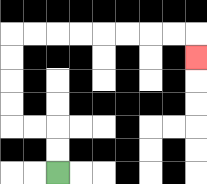{'start': '[2, 7]', 'end': '[8, 2]', 'path_directions': 'U,U,L,L,U,U,U,U,R,R,R,R,R,R,R,R,D', 'path_coordinates': '[[2, 7], [2, 6], [2, 5], [1, 5], [0, 5], [0, 4], [0, 3], [0, 2], [0, 1], [1, 1], [2, 1], [3, 1], [4, 1], [5, 1], [6, 1], [7, 1], [8, 1], [8, 2]]'}